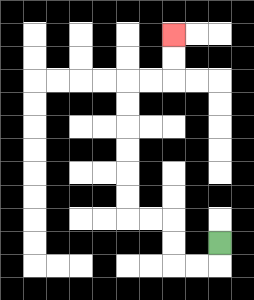{'start': '[9, 10]', 'end': '[7, 1]', 'path_directions': 'D,L,L,U,U,L,L,U,U,U,U,U,U,R,R,U,U', 'path_coordinates': '[[9, 10], [9, 11], [8, 11], [7, 11], [7, 10], [7, 9], [6, 9], [5, 9], [5, 8], [5, 7], [5, 6], [5, 5], [5, 4], [5, 3], [6, 3], [7, 3], [7, 2], [7, 1]]'}